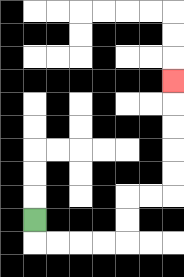{'start': '[1, 9]', 'end': '[7, 3]', 'path_directions': 'D,R,R,R,R,U,U,R,R,U,U,U,U,U', 'path_coordinates': '[[1, 9], [1, 10], [2, 10], [3, 10], [4, 10], [5, 10], [5, 9], [5, 8], [6, 8], [7, 8], [7, 7], [7, 6], [7, 5], [7, 4], [7, 3]]'}